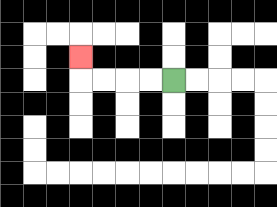{'start': '[7, 3]', 'end': '[3, 2]', 'path_directions': 'L,L,L,L,U', 'path_coordinates': '[[7, 3], [6, 3], [5, 3], [4, 3], [3, 3], [3, 2]]'}